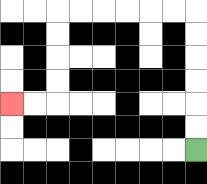{'start': '[8, 6]', 'end': '[0, 4]', 'path_directions': 'U,U,U,U,U,U,L,L,L,L,L,L,D,D,D,D,L,L', 'path_coordinates': '[[8, 6], [8, 5], [8, 4], [8, 3], [8, 2], [8, 1], [8, 0], [7, 0], [6, 0], [5, 0], [4, 0], [3, 0], [2, 0], [2, 1], [2, 2], [2, 3], [2, 4], [1, 4], [0, 4]]'}